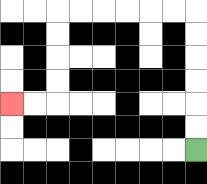{'start': '[8, 6]', 'end': '[0, 4]', 'path_directions': 'U,U,U,U,U,U,L,L,L,L,L,L,D,D,D,D,L,L', 'path_coordinates': '[[8, 6], [8, 5], [8, 4], [8, 3], [8, 2], [8, 1], [8, 0], [7, 0], [6, 0], [5, 0], [4, 0], [3, 0], [2, 0], [2, 1], [2, 2], [2, 3], [2, 4], [1, 4], [0, 4]]'}